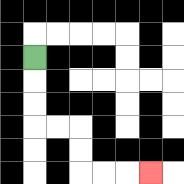{'start': '[1, 2]', 'end': '[6, 7]', 'path_directions': 'D,D,D,R,R,D,D,R,R,R', 'path_coordinates': '[[1, 2], [1, 3], [1, 4], [1, 5], [2, 5], [3, 5], [3, 6], [3, 7], [4, 7], [5, 7], [6, 7]]'}